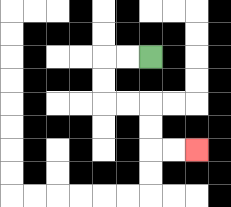{'start': '[6, 2]', 'end': '[8, 6]', 'path_directions': 'L,L,D,D,R,R,D,D,R,R', 'path_coordinates': '[[6, 2], [5, 2], [4, 2], [4, 3], [4, 4], [5, 4], [6, 4], [6, 5], [6, 6], [7, 6], [8, 6]]'}